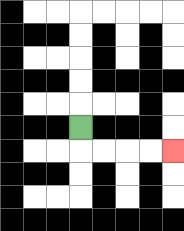{'start': '[3, 5]', 'end': '[7, 6]', 'path_directions': 'D,R,R,R,R', 'path_coordinates': '[[3, 5], [3, 6], [4, 6], [5, 6], [6, 6], [7, 6]]'}